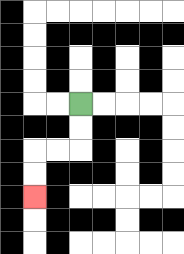{'start': '[3, 4]', 'end': '[1, 8]', 'path_directions': 'D,D,L,L,D,D', 'path_coordinates': '[[3, 4], [3, 5], [3, 6], [2, 6], [1, 6], [1, 7], [1, 8]]'}